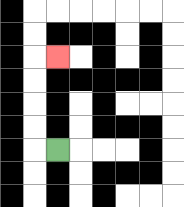{'start': '[2, 6]', 'end': '[2, 2]', 'path_directions': 'L,U,U,U,U,R', 'path_coordinates': '[[2, 6], [1, 6], [1, 5], [1, 4], [1, 3], [1, 2], [2, 2]]'}